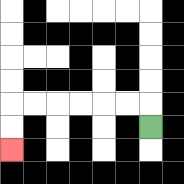{'start': '[6, 5]', 'end': '[0, 6]', 'path_directions': 'U,L,L,L,L,L,L,D,D', 'path_coordinates': '[[6, 5], [6, 4], [5, 4], [4, 4], [3, 4], [2, 4], [1, 4], [0, 4], [0, 5], [0, 6]]'}